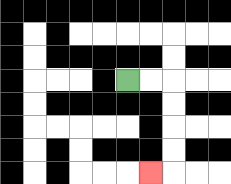{'start': '[5, 3]', 'end': '[6, 7]', 'path_directions': 'R,R,D,D,D,D,L', 'path_coordinates': '[[5, 3], [6, 3], [7, 3], [7, 4], [7, 5], [7, 6], [7, 7], [6, 7]]'}